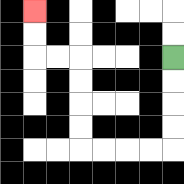{'start': '[7, 2]', 'end': '[1, 0]', 'path_directions': 'D,D,D,D,L,L,L,L,U,U,U,U,L,L,U,U', 'path_coordinates': '[[7, 2], [7, 3], [7, 4], [7, 5], [7, 6], [6, 6], [5, 6], [4, 6], [3, 6], [3, 5], [3, 4], [3, 3], [3, 2], [2, 2], [1, 2], [1, 1], [1, 0]]'}